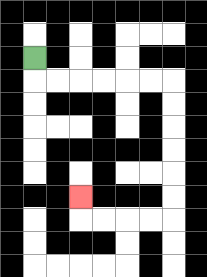{'start': '[1, 2]', 'end': '[3, 8]', 'path_directions': 'D,R,R,R,R,R,R,D,D,D,D,D,D,L,L,L,L,U', 'path_coordinates': '[[1, 2], [1, 3], [2, 3], [3, 3], [4, 3], [5, 3], [6, 3], [7, 3], [7, 4], [7, 5], [7, 6], [7, 7], [7, 8], [7, 9], [6, 9], [5, 9], [4, 9], [3, 9], [3, 8]]'}